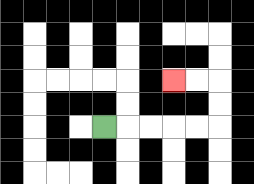{'start': '[4, 5]', 'end': '[7, 3]', 'path_directions': 'R,R,R,R,R,U,U,L,L', 'path_coordinates': '[[4, 5], [5, 5], [6, 5], [7, 5], [8, 5], [9, 5], [9, 4], [9, 3], [8, 3], [7, 3]]'}